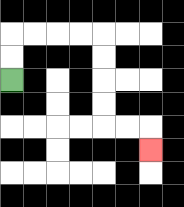{'start': '[0, 3]', 'end': '[6, 6]', 'path_directions': 'U,U,R,R,R,R,D,D,D,D,R,R,D', 'path_coordinates': '[[0, 3], [0, 2], [0, 1], [1, 1], [2, 1], [3, 1], [4, 1], [4, 2], [4, 3], [4, 4], [4, 5], [5, 5], [6, 5], [6, 6]]'}